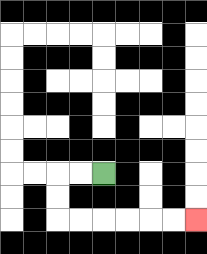{'start': '[4, 7]', 'end': '[8, 9]', 'path_directions': 'L,L,D,D,R,R,R,R,R,R', 'path_coordinates': '[[4, 7], [3, 7], [2, 7], [2, 8], [2, 9], [3, 9], [4, 9], [5, 9], [6, 9], [7, 9], [8, 9]]'}